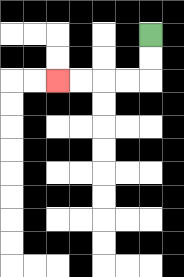{'start': '[6, 1]', 'end': '[2, 3]', 'path_directions': 'D,D,L,L,L,L', 'path_coordinates': '[[6, 1], [6, 2], [6, 3], [5, 3], [4, 3], [3, 3], [2, 3]]'}